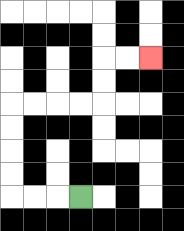{'start': '[3, 8]', 'end': '[6, 2]', 'path_directions': 'L,L,L,U,U,U,U,R,R,R,R,U,U,R,R', 'path_coordinates': '[[3, 8], [2, 8], [1, 8], [0, 8], [0, 7], [0, 6], [0, 5], [0, 4], [1, 4], [2, 4], [3, 4], [4, 4], [4, 3], [4, 2], [5, 2], [6, 2]]'}